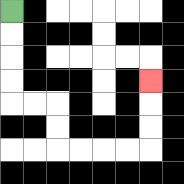{'start': '[0, 0]', 'end': '[6, 3]', 'path_directions': 'D,D,D,D,R,R,D,D,R,R,R,R,U,U,U', 'path_coordinates': '[[0, 0], [0, 1], [0, 2], [0, 3], [0, 4], [1, 4], [2, 4], [2, 5], [2, 6], [3, 6], [4, 6], [5, 6], [6, 6], [6, 5], [6, 4], [6, 3]]'}